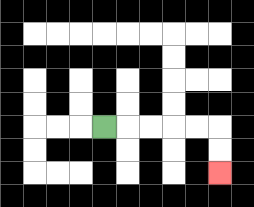{'start': '[4, 5]', 'end': '[9, 7]', 'path_directions': 'R,R,R,R,R,D,D', 'path_coordinates': '[[4, 5], [5, 5], [6, 5], [7, 5], [8, 5], [9, 5], [9, 6], [9, 7]]'}